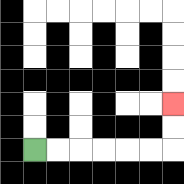{'start': '[1, 6]', 'end': '[7, 4]', 'path_directions': 'R,R,R,R,R,R,U,U', 'path_coordinates': '[[1, 6], [2, 6], [3, 6], [4, 6], [5, 6], [6, 6], [7, 6], [7, 5], [7, 4]]'}